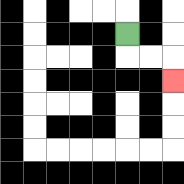{'start': '[5, 1]', 'end': '[7, 3]', 'path_directions': 'D,R,R,D', 'path_coordinates': '[[5, 1], [5, 2], [6, 2], [7, 2], [7, 3]]'}